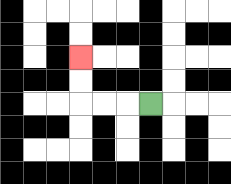{'start': '[6, 4]', 'end': '[3, 2]', 'path_directions': 'L,L,L,U,U', 'path_coordinates': '[[6, 4], [5, 4], [4, 4], [3, 4], [3, 3], [3, 2]]'}